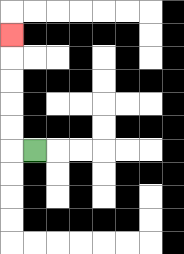{'start': '[1, 6]', 'end': '[0, 1]', 'path_directions': 'L,U,U,U,U,U', 'path_coordinates': '[[1, 6], [0, 6], [0, 5], [0, 4], [0, 3], [0, 2], [0, 1]]'}